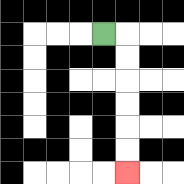{'start': '[4, 1]', 'end': '[5, 7]', 'path_directions': 'R,D,D,D,D,D,D', 'path_coordinates': '[[4, 1], [5, 1], [5, 2], [5, 3], [5, 4], [5, 5], [5, 6], [5, 7]]'}